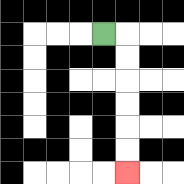{'start': '[4, 1]', 'end': '[5, 7]', 'path_directions': 'R,D,D,D,D,D,D', 'path_coordinates': '[[4, 1], [5, 1], [5, 2], [5, 3], [5, 4], [5, 5], [5, 6], [5, 7]]'}